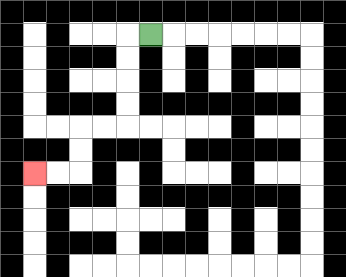{'start': '[6, 1]', 'end': '[1, 7]', 'path_directions': 'L,D,D,D,D,L,L,D,D,L,L', 'path_coordinates': '[[6, 1], [5, 1], [5, 2], [5, 3], [5, 4], [5, 5], [4, 5], [3, 5], [3, 6], [3, 7], [2, 7], [1, 7]]'}